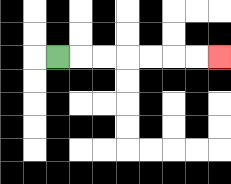{'start': '[2, 2]', 'end': '[9, 2]', 'path_directions': 'R,R,R,R,R,R,R', 'path_coordinates': '[[2, 2], [3, 2], [4, 2], [5, 2], [6, 2], [7, 2], [8, 2], [9, 2]]'}